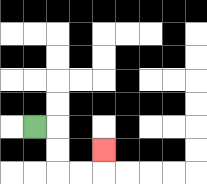{'start': '[1, 5]', 'end': '[4, 6]', 'path_directions': 'R,D,D,R,R,U', 'path_coordinates': '[[1, 5], [2, 5], [2, 6], [2, 7], [3, 7], [4, 7], [4, 6]]'}